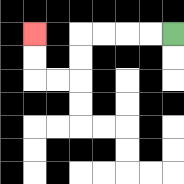{'start': '[7, 1]', 'end': '[1, 1]', 'path_directions': 'L,L,L,L,D,D,L,L,U,U', 'path_coordinates': '[[7, 1], [6, 1], [5, 1], [4, 1], [3, 1], [3, 2], [3, 3], [2, 3], [1, 3], [1, 2], [1, 1]]'}